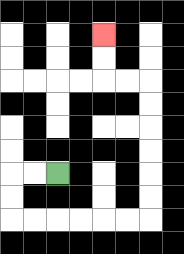{'start': '[2, 7]', 'end': '[4, 1]', 'path_directions': 'L,L,D,D,R,R,R,R,R,R,U,U,U,U,U,U,L,L,U,U', 'path_coordinates': '[[2, 7], [1, 7], [0, 7], [0, 8], [0, 9], [1, 9], [2, 9], [3, 9], [4, 9], [5, 9], [6, 9], [6, 8], [6, 7], [6, 6], [6, 5], [6, 4], [6, 3], [5, 3], [4, 3], [4, 2], [4, 1]]'}